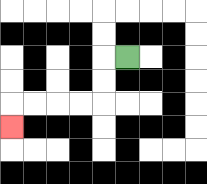{'start': '[5, 2]', 'end': '[0, 5]', 'path_directions': 'L,D,D,L,L,L,L,D', 'path_coordinates': '[[5, 2], [4, 2], [4, 3], [4, 4], [3, 4], [2, 4], [1, 4], [0, 4], [0, 5]]'}